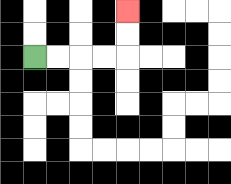{'start': '[1, 2]', 'end': '[5, 0]', 'path_directions': 'R,R,R,R,U,U', 'path_coordinates': '[[1, 2], [2, 2], [3, 2], [4, 2], [5, 2], [5, 1], [5, 0]]'}